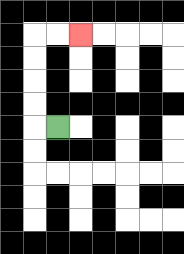{'start': '[2, 5]', 'end': '[3, 1]', 'path_directions': 'L,U,U,U,U,R,R', 'path_coordinates': '[[2, 5], [1, 5], [1, 4], [1, 3], [1, 2], [1, 1], [2, 1], [3, 1]]'}